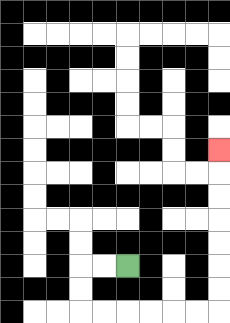{'start': '[5, 11]', 'end': '[9, 6]', 'path_directions': 'L,L,D,D,R,R,R,R,R,R,U,U,U,U,U,U,U', 'path_coordinates': '[[5, 11], [4, 11], [3, 11], [3, 12], [3, 13], [4, 13], [5, 13], [6, 13], [7, 13], [8, 13], [9, 13], [9, 12], [9, 11], [9, 10], [9, 9], [9, 8], [9, 7], [9, 6]]'}